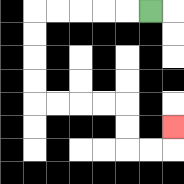{'start': '[6, 0]', 'end': '[7, 5]', 'path_directions': 'L,L,L,L,L,D,D,D,D,R,R,R,R,D,D,R,R,U', 'path_coordinates': '[[6, 0], [5, 0], [4, 0], [3, 0], [2, 0], [1, 0], [1, 1], [1, 2], [1, 3], [1, 4], [2, 4], [3, 4], [4, 4], [5, 4], [5, 5], [5, 6], [6, 6], [7, 6], [7, 5]]'}